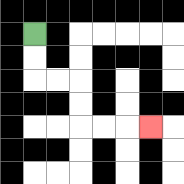{'start': '[1, 1]', 'end': '[6, 5]', 'path_directions': 'D,D,R,R,D,D,R,R,R', 'path_coordinates': '[[1, 1], [1, 2], [1, 3], [2, 3], [3, 3], [3, 4], [3, 5], [4, 5], [5, 5], [6, 5]]'}